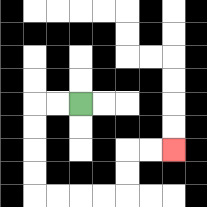{'start': '[3, 4]', 'end': '[7, 6]', 'path_directions': 'L,L,D,D,D,D,R,R,R,R,U,U,R,R', 'path_coordinates': '[[3, 4], [2, 4], [1, 4], [1, 5], [1, 6], [1, 7], [1, 8], [2, 8], [3, 8], [4, 8], [5, 8], [5, 7], [5, 6], [6, 6], [7, 6]]'}